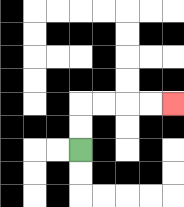{'start': '[3, 6]', 'end': '[7, 4]', 'path_directions': 'U,U,R,R,R,R', 'path_coordinates': '[[3, 6], [3, 5], [3, 4], [4, 4], [5, 4], [6, 4], [7, 4]]'}